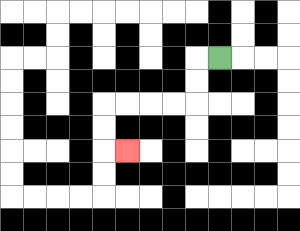{'start': '[9, 2]', 'end': '[5, 6]', 'path_directions': 'L,D,D,L,L,L,L,D,D,R', 'path_coordinates': '[[9, 2], [8, 2], [8, 3], [8, 4], [7, 4], [6, 4], [5, 4], [4, 4], [4, 5], [4, 6], [5, 6]]'}